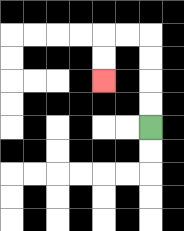{'start': '[6, 5]', 'end': '[4, 3]', 'path_directions': 'U,U,U,U,L,L,D,D', 'path_coordinates': '[[6, 5], [6, 4], [6, 3], [6, 2], [6, 1], [5, 1], [4, 1], [4, 2], [4, 3]]'}